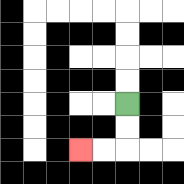{'start': '[5, 4]', 'end': '[3, 6]', 'path_directions': 'D,D,L,L', 'path_coordinates': '[[5, 4], [5, 5], [5, 6], [4, 6], [3, 6]]'}